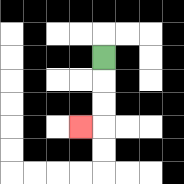{'start': '[4, 2]', 'end': '[3, 5]', 'path_directions': 'D,D,D,L', 'path_coordinates': '[[4, 2], [4, 3], [4, 4], [4, 5], [3, 5]]'}